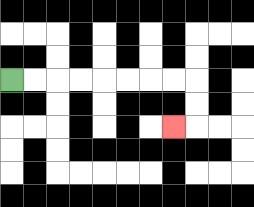{'start': '[0, 3]', 'end': '[7, 5]', 'path_directions': 'R,R,R,R,R,R,R,R,D,D,L', 'path_coordinates': '[[0, 3], [1, 3], [2, 3], [3, 3], [4, 3], [5, 3], [6, 3], [7, 3], [8, 3], [8, 4], [8, 5], [7, 5]]'}